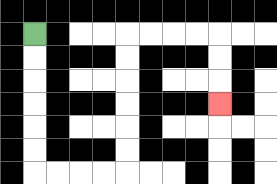{'start': '[1, 1]', 'end': '[9, 4]', 'path_directions': 'D,D,D,D,D,D,R,R,R,R,U,U,U,U,U,U,R,R,R,R,D,D,D', 'path_coordinates': '[[1, 1], [1, 2], [1, 3], [1, 4], [1, 5], [1, 6], [1, 7], [2, 7], [3, 7], [4, 7], [5, 7], [5, 6], [5, 5], [5, 4], [5, 3], [5, 2], [5, 1], [6, 1], [7, 1], [8, 1], [9, 1], [9, 2], [9, 3], [9, 4]]'}